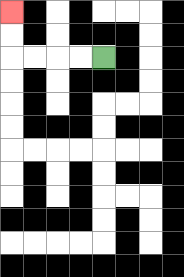{'start': '[4, 2]', 'end': '[0, 0]', 'path_directions': 'L,L,L,L,U,U', 'path_coordinates': '[[4, 2], [3, 2], [2, 2], [1, 2], [0, 2], [0, 1], [0, 0]]'}